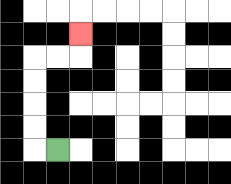{'start': '[2, 6]', 'end': '[3, 1]', 'path_directions': 'L,U,U,U,U,R,R,U', 'path_coordinates': '[[2, 6], [1, 6], [1, 5], [1, 4], [1, 3], [1, 2], [2, 2], [3, 2], [3, 1]]'}